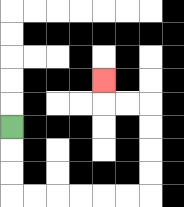{'start': '[0, 5]', 'end': '[4, 3]', 'path_directions': 'D,D,D,R,R,R,R,R,R,U,U,U,U,L,L,U', 'path_coordinates': '[[0, 5], [0, 6], [0, 7], [0, 8], [1, 8], [2, 8], [3, 8], [4, 8], [5, 8], [6, 8], [6, 7], [6, 6], [6, 5], [6, 4], [5, 4], [4, 4], [4, 3]]'}